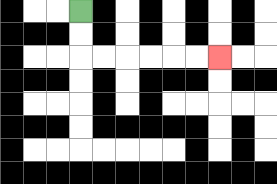{'start': '[3, 0]', 'end': '[9, 2]', 'path_directions': 'D,D,R,R,R,R,R,R', 'path_coordinates': '[[3, 0], [3, 1], [3, 2], [4, 2], [5, 2], [6, 2], [7, 2], [8, 2], [9, 2]]'}